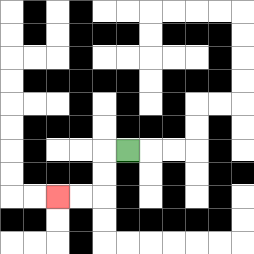{'start': '[5, 6]', 'end': '[2, 8]', 'path_directions': 'L,D,D,L,L', 'path_coordinates': '[[5, 6], [4, 6], [4, 7], [4, 8], [3, 8], [2, 8]]'}